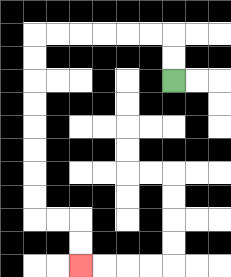{'start': '[7, 3]', 'end': '[3, 11]', 'path_directions': 'U,U,L,L,L,L,L,L,D,D,D,D,D,D,D,D,R,R,D,D', 'path_coordinates': '[[7, 3], [7, 2], [7, 1], [6, 1], [5, 1], [4, 1], [3, 1], [2, 1], [1, 1], [1, 2], [1, 3], [1, 4], [1, 5], [1, 6], [1, 7], [1, 8], [1, 9], [2, 9], [3, 9], [3, 10], [3, 11]]'}